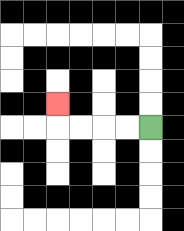{'start': '[6, 5]', 'end': '[2, 4]', 'path_directions': 'L,L,L,L,U', 'path_coordinates': '[[6, 5], [5, 5], [4, 5], [3, 5], [2, 5], [2, 4]]'}